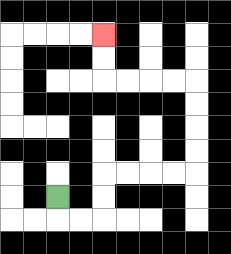{'start': '[2, 8]', 'end': '[4, 1]', 'path_directions': 'D,R,R,U,U,R,R,R,R,U,U,U,U,L,L,L,L,U,U', 'path_coordinates': '[[2, 8], [2, 9], [3, 9], [4, 9], [4, 8], [4, 7], [5, 7], [6, 7], [7, 7], [8, 7], [8, 6], [8, 5], [8, 4], [8, 3], [7, 3], [6, 3], [5, 3], [4, 3], [4, 2], [4, 1]]'}